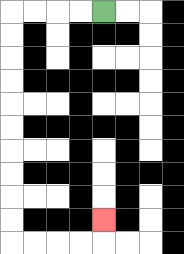{'start': '[4, 0]', 'end': '[4, 9]', 'path_directions': 'L,L,L,L,D,D,D,D,D,D,D,D,D,D,R,R,R,R,U', 'path_coordinates': '[[4, 0], [3, 0], [2, 0], [1, 0], [0, 0], [0, 1], [0, 2], [0, 3], [0, 4], [0, 5], [0, 6], [0, 7], [0, 8], [0, 9], [0, 10], [1, 10], [2, 10], [3, 10], [4, 10], [4, 9]]'}